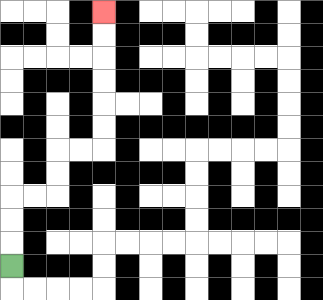{'start': '[0, 11]', 'end': '[4, 0]', 'path_directions': 'U,U,U,R,R,U,U,R,R,U,U,U,U,U,U', 'path_coordinates': '[[0, 11], [0, 10], [0, 9], [0, 8], [1, 8], [2, 8], [2, 7], [2, 6], [3, 6], [4, 6], [4, 5], [4, 4], [4, 3], [4, 2], [4, 1], [4, 0]]'}